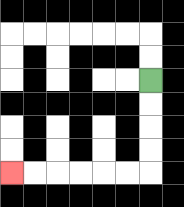{'start': '[6, 3]', 'end': '[0, 7]', 'path_directions': 'D,D,D,D,L,L,L,L,L,L', 'path_coordinates': '[[6, 3], [6, 4], [6, 5], [6, 6], [6, 7], [5, 7], [4, 7], [3, 7], [2, 7], [1, 7], [0, 7]]'}